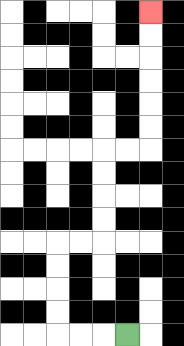{'start': '[5, 14]', 'end': '[6, 0]', 'path_directions': 'L,L,L,U,U,U,U,R,R,U,U,U,U,R,R,U,U,U,U,U,U', 'path_coordinates': '[[5, 14], [4, 14], [3, 14], [2, 14], [2, 13], [2, 12], [2, 11], [2, 10], [3, 10], [4, 10], [4, 9], [4, 8], [4, 7], [4, 6], [5, 6], [6, 6], [6, 5], [6, 4], [6, 3], [6, 2], [6, 1], [6, 0]]'}